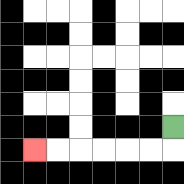{'start': '[7, 5]', 'end': '[1, 6]', 'path_directions': 'D,L,L,L,L,L,L', 'path_coordinates': '[[7, 5], [7, 6], [6, 6], [5, 6], [4, 6], [3, 6], [2, 6], [1, 6]]'}